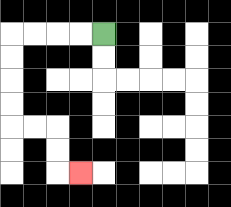{'start': '[4, 1]', 'end': '[3, 7]', 'path_directions': 'L,L,L,L,D,D,D,D,R,R,D,D,R', 'path_coordinates': '[[4, 1], [3, 1], [2, 1], [1, 1], [0, 1], [0, 2], [0, 3], [0, 4], [0, 5], [1, 5], [2, 5], [2, 6], [2, 7], [3, 7]]'}